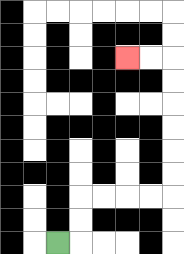{'start': '[2, 10]', 'end': '[5, 2]', 'path_directions': 'R,U,U,R,R,R,R,U,U,U,U,U,U,L,L', 'path_coordinates': '[[2, 10], [3, 10], [3, 9], [3, 8], [4, 8], [5, 8], [6, 8], [7, 8], [7, 7], [7, 6], [7, 5], [7, 4], [7, 3], [7, 2], [6, 2], [5, 2]]'}